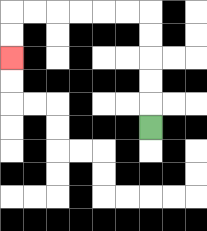{'start': '[6, 5]', 'end': '[0, 2]', 'path_directions': 'U,U,U,U,U,L,L,L,L,L,L,D,D', 'path_coordinates': '[[6, 5], [6, 4], [6, 3], [6, 2], [6, 1], [6, 0], [5, 0], [4, 0], [3, 0], [2, 0], [1, 0], [0, 0], [0, 1], [0, 2]]'}